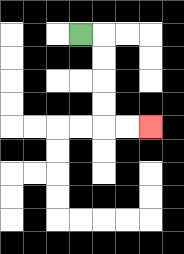{'start': '[3, 1]', 'end': '[6, 5]', 'path_directions': 'R,D,D,D,D,R,R', 'path_coordinates': '[[3, 1], [4, 1], [4, 2], [4, 3], [4, 4], [4, 5], [5, 5], [6, 5]]'}